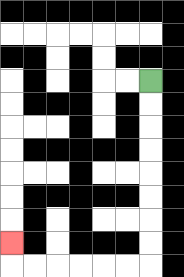{'start': '[6, 3]', 'end': '[0, 10]', 'path_directions': 'D,D,D,D,D,D,D,D,L,L,L,L,L,L,U', 'path_coordinates': '[[6, 3], [6, 4], [6, 5], [6, 6], [6, 7], [6, 8], [6, 9], [6, 10], [6, 11], [5, 11], [4, 11], [3, 11], [2, 11], [1, 11], [0, 11], [0, 10]]'}